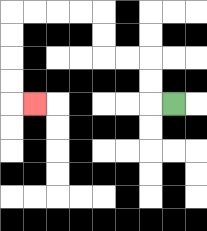{'start': '[7, 4]', 'end': '[1, 4]', 'path_directions': 'L,U,U,L,L,U,U,L,L,L,L,D,D,D,D,R', 'path_coordinates': '[[7, 4], [6, 4], [6, 3], [6, 2], [5, 2], [4, 2], [4, 1], [4, 0], [3, 0], [2, 0], [1, 0], [0, 0], [0, 1], [0, 2], [0, 3], [0, 4], [1, 4]]'}